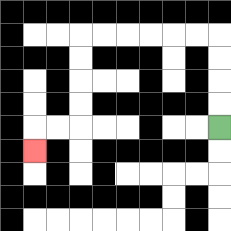{'start': '[9, 5]', 'end': '[1, 6]', 'path_directions': 'U,U,U,U,L,L,L,L,L,L,D,D,D,D,L,L,D', 'path_coordinates': '[[9, 5], [9, 4], [9, 3], [9, 2], [9, 1], [8, 1], [7, 1], [6, 1], [5, 1], [4, 1], [3, 1], [3, 2], [3, 3], [3, 4], [3, 5], [2, 5], [1, 5], [1, 6]]'}